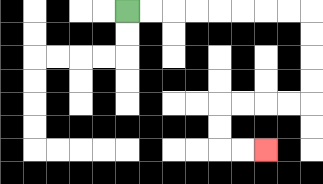{'start': '[5, 0]', 'end': '[11, 6]', 'path_directions': 'R,R,R,R,R,R,R,R,D,D,D,D,L,L,L,L,D,D,R,R', 'path_coordinates': '[[5, 0], [6, 0], [7, 0], [8, 0], [9, 0], [10, 0], [11, 0], [12, 0], [13, 0], [13, 1], [13, 2], [13, 3], [13, 4], [12, 4], [11, 4], [10, 4], [9, 4], [9, 5], [9, 6], [10, 6], [11, 6]]'}